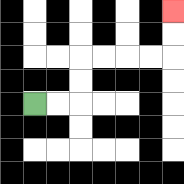{'start': '[1, 4]', 'end': '[7, 0]', 'path_directions': 'R,R,U,U,R,R,R,R,U,U', 'path_coordinates': '[[1, 4], [2, 4], [3, 4], [3, 3], [3, 2], [4, 2], [5, 2], [6, 2], [7, 2], [7, 1], [7, 0]]'}